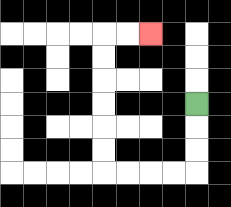{'start': '[8, 4]', 'end': '[6, 1]', 'path_directions': 'D,D,D,L,L,L,L,U,U,U,U,U,U,R,R', 'path_coordinates': '[[8, 4], [8, 5], [8, 6], [8, 7], [7, 7], [6, 7], [5, 7], [4, 7], [4, 6], [4, 5], [4, 4], [4, 3], [4, 2], [4, 1], [5, 1], [6, 1]]'}